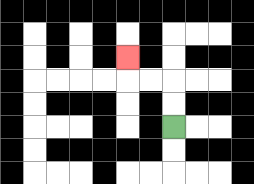{'start': '[7, 5]', 'end': '[5, 2]', 'path_directions': 'U,U,L,L,U', 'path_coordinates': '[[7, 5], [7, 4], [7, 3], [6, 3], [5, 3], [5, 2]]'}